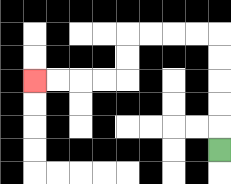{'start': '[9, 6]', 'end': '[1, 3]', 'path_directions': 'U,U,U,U,U,L,L,L,L,D,D,L,L,L,L', 'path_coordinates': '[[9, 6], [9, 5], [9, 4], [9, 3], [9, 2], [9, 1], [8, 1], [7, 1], [6, 1], [5, 1], [5, 2], [5, 3], [4, 3], [3, 3], [2, 3], [1, 3]]'}